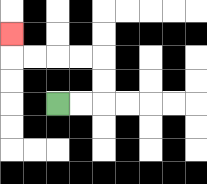{'start': '[2, 4]', 'end': '[0, 1]', 'path_directions': 'R,R,U,U,L,L,L,L,U', 'path_coordinates': '[[2, 4], [3, 4], [4, 4], [4, 3], [4, 2], [3, 2], [2, 2], [1, 2], [0, 2], [0, 1]]'}